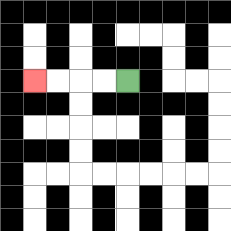{'start': '[5, 3]', 'end': '[1, 3]', 'path_directions': 'L,L,L,L', 'path_coordinates': '[[5, 3], [4, 3], [3, 3], [2, 3], [1, 3]]'}